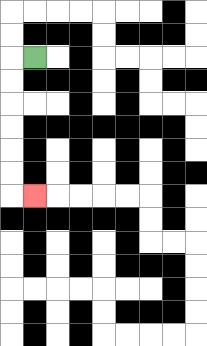{'start': '[1, 2]', 'end': '[1, 8]', 'path_directions': 'L,D,D,D,D,D,D,R', 'path_coordinates': '[[1, 2], [0, 2], [0, 3], [0, 4], [0, 5], [0, 6], [0, 7], [0, 8], [1, 8]]'}